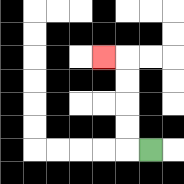{'start': '[6, 6]', 'end': '[4, 2]', 'path_directions': 'L,U,U,U,U,L', 'path_coordinates': '[[6, 6], [5, 6], [5, 5], [5, 4], [5, 3], [5, 2], [4, 2]]'}